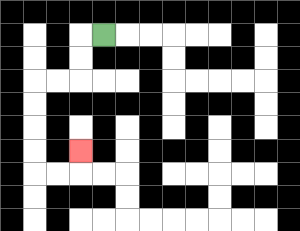{'start': '[4, 1]', 'end': '[3, 6]', 'path_directions': 'L,D,D,L,L,D,D,D,D,R,R,U', 'path_coordinates': '[[4, 1], [3, 1], [3, 2], [3, 3], [2, 3], [1, 3], [1, 4], [1, 5], [1, 6], [1, 7], [2, 7], [3, 7], [3, 6]]'}